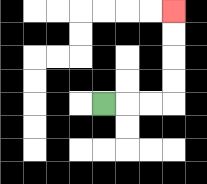{'start': '[4, 4]', 'end': '[7, 0]', 'path_directions': 'R,R,R,U,U,U,U', 'path_coordinates': '[[4, 4], [5, 4], [6, 4], [7, 4], [7, 3], [7, 2], [7, 1], [7, 0]]'}